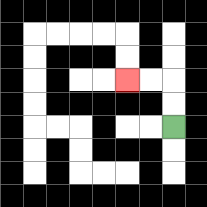{'start': '[7, 5]', 'end': '[5, 3]', 'path_directions': 'U,U,L,L', 'path_coordinates': '[[7, 5], [7, 4], [7, 3], [6, 3], [5, 3]]'}